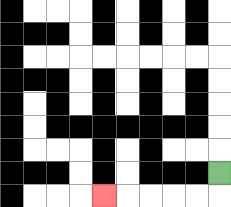{'start': '[9, 7]', 'end': '[4, 8]', 'path_directions': 'D,L,L,L,L,L', 'path_coordinates': '[[9, 7], [9, 8], [8, 8], [7, 8], [6, 8], [5, 8], [4, 8]]'}